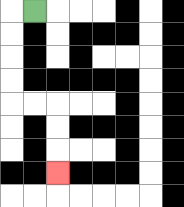{'start': '[1, 0]', 'end': '[2, 7]', 'path_directions': 'L,D,D,D,D,R,R,D,D,D', 'path_coordinates': '[[1, 0], [0, 0], [0, 1], [0, 2], [0, 3], [0, 4], [1, 4], [2, 4], [2, 5], [2, 6], [2, 7]]'}